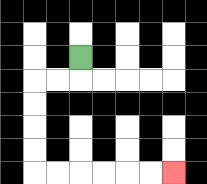{'start': '[3, 2]', 'end': '[7, 7]', 'path_directions': 'D,L,L,D,D,D,D,R,R,R,R,R,R', 'path_coordinates': '[[3, 2], [3, 3], [2, 3], [1, 3], [1, 4], [1, 5], [1, 6], [1, 7], [2, 7], [3, 7], [4, 7], [5, 7], [6, 7], [7, 7]]'}